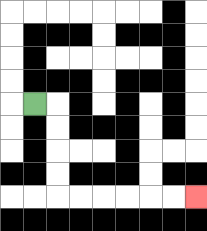{'start': '[1, 4]', 'end': '[8, 8]', 'path_directions': 'R,D,D,D,D,R,R,R,R,R,R', 'path_coordinates': '[[1, 4], [2, 4], [2, 5], [2, 6], [2, 7], [2, 8], [3, 8], [4, 8], [5, 8], [6, 8], [7, 8], [8, 8]]'}